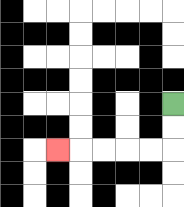{'start': '[7, 4]', 'end': '[2, 6]', 'path_directions': 'D,D,L,L,L,L,L', 'path_coordinates': '[[7, 4], [7, 5], [7, 6], [6, 6], [5, 6], [4, 6], [3, 6], [2, 6]]'}